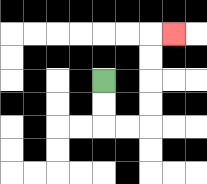{'start': '[4, 3]', 'end': '[7, 1]', 'path_directions': 'D,D,R,R,U,U,U,U,R', 'path_coordinates': '[[4, 3], [4, 4], [4, 5], [5, 5], [6, 5], [6, 4], [6, 3], [6, 2], [6, 1], [7, 1]]'}